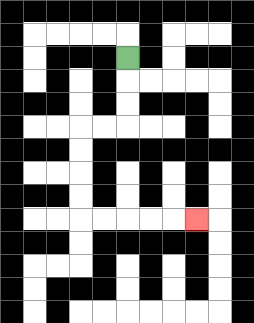{'start': '[5, 2]', 'end': '[8, 9]', 'path_directions': 'D,D,D,L,L,D,D,D,D,R,R,R,R,R', 'path_coordinates': '[[5, 2], [5, 3], [5, 4], [5, 5], [4, 5], [3, 5], [3, 6], [3, 7], [3, 8], [3, 9], [4, 9], [5, 9], [6, 9], [7, 9], [8, 9]]'}